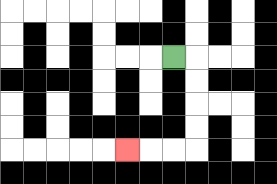{'start': '[7, 2]', 'end': '[5, 6]', 'path_directions': 'R,D,D,D,D,L,L,L', 'path_coordinates': '[[7, 2], [8, 2], [8, 3], [8, 4], [8, 5], [8, 6], [7, 6], [6, 6], [5, 6]]'}